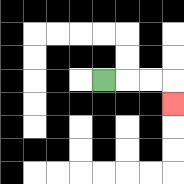{'start': '[4, 3]', 'end': '[7, 4]', 'path_directions': 'R,R,R,D', 'path_coordinates': '[[4, 3], [5, 3], [6, 3], [7, 3], [7, 4]]'}